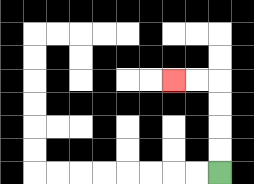{'start': '[9, 7]', 'end': '[7, 3]', 'path_directions': 'U,U,U,U,L,L', 'path_coordinates': '[[9, 7], [9, 6], [9, 5], [9, 4], [9, 3], [8, 3], [7, 3]]'}